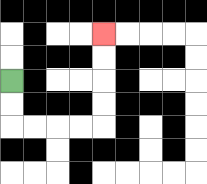{'start': '[0, 3]', 'end': '[4, 1]', 'path_directions': 'D,D,R,R,R,R,U,U,U,U', 'path_coordinates': '[[0, 3], [0, 4], [0, 5], [1, 5], [2, 5], [3, 5], [4, 5], [4, 4], [4, 3], [4, 2], [4, 1]]'}